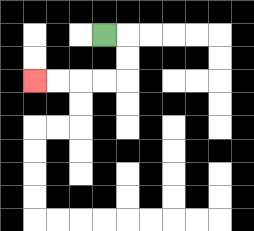{'start': '[4, 1]', 'end': '[1, 3]', 'path_directions': 'R,D,D,L,L,L,L', 'path_coordinates': '[[4, 1], [5, 1], [5, 2], [5, 3], [4, 3], [3, 3], [2, 3], [1, 3]]'}